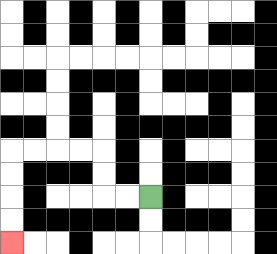{'start': '[6, 8]', 'end': '[0, 10]', 'path_directions': 'L,L,U,U,L,L,L,L,D,D,D,D', 'path_coordinates': '[[6, 8], [5, 8], [4, 8], [4, 7], [4, 6], [3, 6], [2, 6], [1, 6], [0, 6], [0, 7], [0, 8], [0, 9], [0, 10]]'}